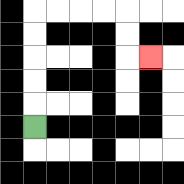{'start': '[1, 5]', 'end': '[6, 2]', 'path_directions': 'U,U,U,U,U,R,R,R,R,D,D,R', 'path_coordinates': '[[1, 5], [1, 4], [1, 3], [1, 2], [1, 1], [1, 0], [2, 0], [3, 0], [4, 0], [5, 0], [5, 1], [5, 2], [6, 2]]'}